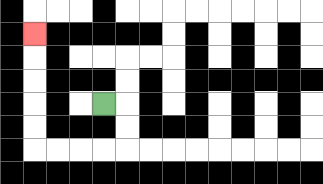{'start': '[4, 4]', 'end': '[1, 1]', 'path_directions': 'R,D,D,L,L,L,L,U,U,U,U,U', 'path_coordinates': '[[4, 4], [5, 4], [5, 5], [5, 6], [4, 6], [3, 6], [2, 6], [1, 6], [1, 5], [1, 4], [1, 3], [1, 2], [1, 1]]'}